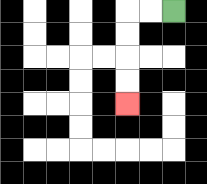{'start': '[7, 0]', 'end': '[5, 4]', 'path_directions': 'L,L,D,D,D,D', 'path_coordinates': '[[7, 0], [6, 0], [5, 0], [5, 1], [5, 2], [5, 3], [5, 4]]'}